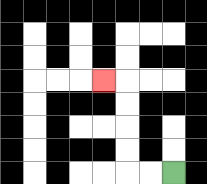{'start': '[7, 7]', 'end': '[4, 3]', 'path_directions': 'L,L,U,U,U,U,L', 'path_coordinates': '[[7, 7], [6, 7], [5, 7], [5, 6], [5, 5], [5, 4], [5, 3], [4, 3]]'}